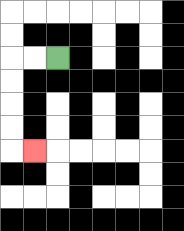{'start': '[2, 2]', 'end': '[1, 6]', 'path_directions': 'L,L,D,D,D,D,R', 'path_coordinates': '[[2, 2], [1, 2], [0, 2], [0, 3], [0, 4], [0, 5], [0, 6], [1, 6]]'}